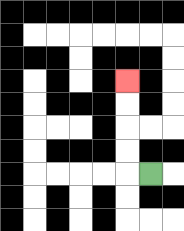{'start': '[6, 7]', 'end': '[5, 3]', 'path_directions': 'L,U,U,U,U', 'path_coordinates': '[[6, 7], [5, 7], [5, 6], [5, 5], [5, 4], [5, 3]]'}